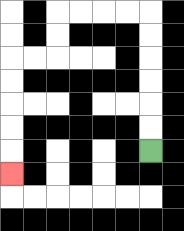{'start': '[6, 6]', 'end': '[0, 7]', 'path_directions': 'U,U,U,U,U,U,L,L,L,L,D,D,L,L,D,D,D,D,D', 'path_coordinates': '[[6, 6], [6, 5], [6, 4], [6, 3], [6, 2], [6, 1], [6, 0], [5, 0], [4, 0], [3, 0], [2, 0], [2, 1], [2, 2], [1, 2], [0, 2], [0, 3], [0, 4], [0, 5], [0, 6], [0, 7]]'}